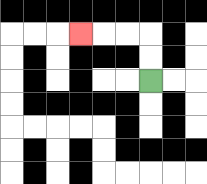{'start': '[6, 3]', 'end': '[3, 1]', 'path_directions': 'U,U,L,L,L', 'path_coordinates': '[[6, 3], [6, 2], [6, 1], [5, 1], [4, 1], [3, 1]]'}